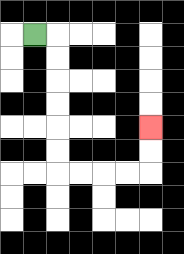{'start': '[1, 1]', 'end': '[6, 5]', 'path_directions': 'R,D,D,D,D,D,D,R,R,R,R,U,U', 'path_coordinates': '[[1, 1], [2, 1], [2, 2], [2, 3], [2, 4], [2, 5], [2, 6], [2, 7], [3, 7], [4, 7], [5, 7], [6, 7], [6, 6], [6, 5]]'}